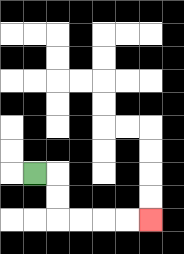{'start': '[1, 7]', 'end': '[6, 9]', 'path_directions': 'R,D,D,R,R,R,R', 'path_coordinates': '[[1, 7], [2, 7], [2, 8], [2, 9], [3, 9], [4, 9], [5, 9], [6, 9]]'}